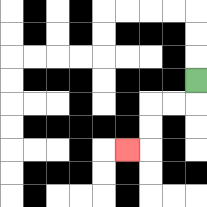{'start': '[8, 3]', 'end': '[5, 6]', 'path_directions': 'D,L,L,D,D,L', 'path_coordinates': '[[8, 3], [8, 4], [7, 4], [6, 4], [6, 5], [6, 6], [5, 6]]'}